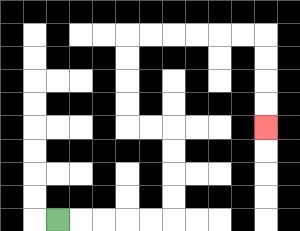{'start': '[2, 9]', 'end': '[11, 5]', 'path_directions': 'R,R,R,R,R,U,U,U,U,L,L,U,U,U,U,R,R,R,R,R,R,D,D,D,D', 'path_coordinates': '[[2, 9], [3, 9], [4, 9], [5, 9], [6, 9], [7, 9], [7, 8], [7, 7], [7, 6], [7, 5], [6, 5], [5, 5], [5, 4], [5, 3], [5, 2], [5, 1], [6, 1], [7, 1], [8, 1], [9, 1], [10, 1], [11, 1], [11, 2], [11, 3], [11, 4], [11, 5]]'}